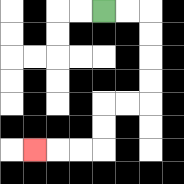{'start': '[4, 0]', 'end': '[1, 6]', 'path_directions': 'R,R,D,D,D,D,L,L,D,D,L,L,L', 'path_coordinates': '[[4, 0], [5, 0], [6, 0], [6, 1], [6, 2], [6, 3], [6, 4], [5, 4], [4, 4], [4, 5], [4, 6], [3, 6], [2, 6], [1, 6]]'}